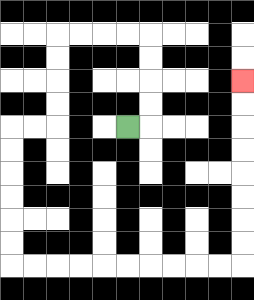{'start': '[5, 5]', 'end': '[10, 3]', 'path_directions': 'R,U,U,U,U,L,L,L,L,D,D,D,D,L,L,D,D,D,D,D,D,R,R,R,R,R,R,R,R,R,R,U,U,U,U,U,U,U,U', 'path_coordinates': '[[5, 5], [6, 5], [6, 4], [6, 3], [6, 2], [6, 1], [5, 1], [4, 1], [3, 1], [2, 1], [2, 2], [2, 3], [2, 4], [2, 5], [1, 5], [0, 5], [0, 6], [0, 7], [0, 8], [0, 9], [0, 10], [0, 11], [1, 11], [2, 11], [3, 11], [4, 11], [5, 11], [6, 11], [7, 11], [8, 11], [9, 11], [10, 11], [10, 10], [10, 9], [10, 8], [10, 7], [10, 6], [10, 5], [10, 4], [10, 3]]'}